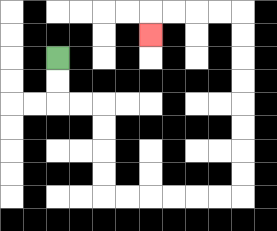{'start': '[2, 2]', 'end': '[6, 1]', 'path_directions': 'D,D,R,R,D,D,D,D,R,R,R,R,R,R,U,U,U,U,U,U,U,U,L,L,L,L,D', 'path_coordinates': '[[2, 2], [2, 3], [2, 4], [3, 4], [4, 4], [4, 5], [4, 6], [4, 7], [4, 8], [5, 8], [6, 8], [7, 8], [8, 8], [9, 8], [10, 8], [10, 7], [10, 6], [10, 5], [10, 4], [10, 3], [10, 2], [10, 1], [10, 0], [9, 0], [8, 0], [7, 0], [6, 0], [6, 1]]'}